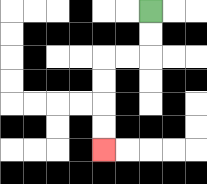{'start': '[6, 0]', 'end': '[4, 6]', 'path_directions': 'D,D,L,L,D,D,D,D', 'path_coordinates': '[[6, 0], [6, 1], [6, 2], [5, 2], [4, 2], [4, 3], [4, 4], [4, 5], [4, 6]]'}